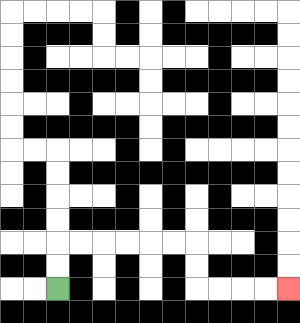{'start': '[2, 12]', 'end': '[12, 12]', 'path_directions': 'U,U,R,R,R,R,R,R,D,D,R,R,R,R', 'path_coordinates': '[[2, 12], [2, 11], [2, 10], [3, 10], [4, 10], [5, 10], [6, 10], [7, 10], [8, 10], [8, 11], [8, 12], [9, 12], [10, 12], [11, 12], [12, 12]]'}